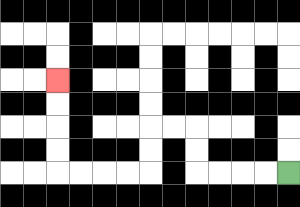{'start': '[12, 7]', 'end': '[2, 3]', 'path_directions': 'L,L,L,L,U,U,L,L,D,D,L,L,L,L,U,U,U,U', 'path_coordinates': '[[12, 7], [11, 7], [10, 7], [9, 7], [8, 7], [8, 6], [8, 5], [7, 5], [6, 5], [6, 6], [6, 7], [5, 7], [4, 7], [3, 7], [2, 7], [2, 6], [2, 5], [2, 4], [2, 3]]'}